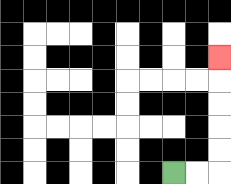{'start': '[7, 7]', 'end': '[9, 2]', 'path_directions': 'R,R,U,U,U,U,U', 'path_coordinates': '[[7, 7], [8, 7], [9, 7], [9, 6], [9, 5], [9, 4], [9, 3], [9, 2]]'}